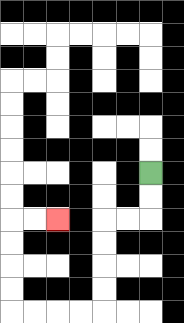{'start': '[6, 7]', 'end': '[2, 9]', 'path_directions': 'D,D,L,L,D,D,D,D,L,L,L,L,U,U,U,U,R,R', 'path_coordinates': '[[6, 7], [6, 8], [6, 9], [5, 9], [4, 9], [4, 10], [4, 11], [4, 12], [4, 13], [3, 13], [2, 13], [1, 13], [0, 13], [0, 12], [0, 11], [0, 10], [0, 9], [1, 9], [2, 9]]'}